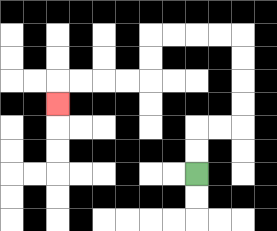{'start': '[8, 7]', 'end': '[2, 4]', 'path_directions': 'U,U,R,R,U,U,U,U,L,L,L,L,D,D,L,L,L,L,D', 'path_coordinates': '[[8, 7], [8, 6], [8, 5], [9, 5], [10, 5], [10, 4], [10, 3], [10, 2], [10, 1], [9, 1], [8, 1], [7, 1], [6, 1], [6, 2], [6, 3], [5, 3], [4, 3], [3, 3], [2, 3], [2, 4]]'}